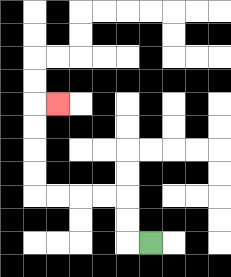{'start': '[6, 10]', 'end': '[2, 4]', 'path_directions': 'L,U,U,L,L,L,L,U,U,U,U,R', 'path_coordinates': '[[6, 10], [5, 10], [5, 9], [5, 8], [4, 8], [3, 8], [2, 8], [1, 8], [1, 7], [1, 6], [1, 5], [1, 4], [2, 4]]'}